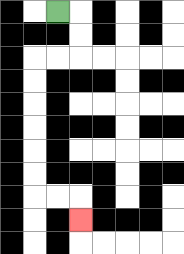{'start': '[2, 0]', 'end': '[3, 9]', 'path_directions': 'R,D,D,L,L,D,D,D,D,D,D,R,R,D', 'path_coordinates': '[[2, 0], [3, 0], [3, 1], [3, 2], [2, 2], [1, 2], [1, 3], [1, 4], [1, 5], [1, 6], [1, 7], [1, 8], [2, 8], [3, 8], [3, 9]]'}